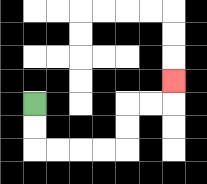{'start': '[1, 4]', 'end': '[7, 3]', 'path_directions': 'D,D,R,R,R,R,U,U,R,R,U', 'path_coordinates': '[[1, 4], [1, 5], [1, 6], [2, 6], [3, 6], [4, 6], [5, 6], [5, 5], [5, 4], [6, 4], [7, 4], [7, 3]]'}